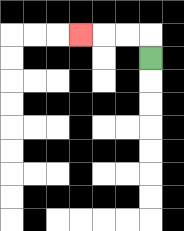{'start': '[6, 2]', 'end': '[3, 1]', 'path_directions': 'U,L,L,L', 'path_coordinates': '[[6, 2], [6, 1], [5, 1], [4, 1], [3, 1]]'}